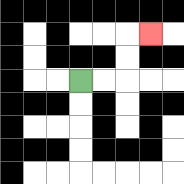{'start': '[3, 3]', 'end': '[6, 1]', 'path_directions': 'R,R,U,U,R', 'path_coordinates': '[[3, 3], [4, 3], [5, 3], [5, 2], [5, 1], [6, 1]]'}